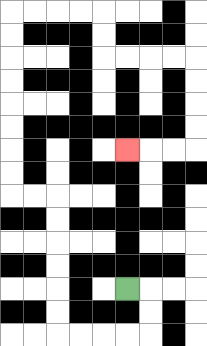{'start': '[5, 12]', 'end': '[5, 6]', 'path_directions': 'R,D,D,L,L,L,L,U,U,U,U,U,U,L,L,U,U,U,U,U,U,U,U,R,R,R,R,D,D,R,R,R,R,D,D,D,D,L,L,L', 'path_coordinates': '[[5, 12], [6, 12], [6, 13], [6, 14], [5, 14], [4, 14], [3, 14], [2, 14], [2, 13], [2, 12], [2, 11], [2, 10], [2, 9], [2, 8], [1, 8], [0, 8], [0, 7], [0, 6], [0, 5], [0, 4], [0, 3], [0, 2], [0, 1], [0, 0], [1, 0], [2, 0], [3, 0], [4, 0], [4, 1], [4, 2], [5, 2], [6, 2], [7, 2], [8, 2], [8, 3], [8, 4], [8, 5], [8, 6], [7, 6], [6, 6], [5, 6]]'}